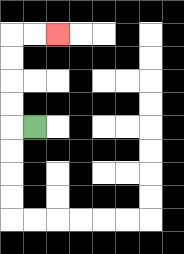{'start': '[1, 5]', 'end': '[2, 1]', 'path_directions': 'L,U,U,U,U,R,R', 'path_coordinates': '[[1, 5], [0, 5], [0, 4], [0, 3], [0, 2], [0, 1], [1, 1], [2, 1]]'}